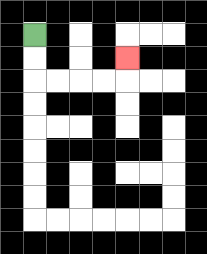{'start': '[1, 1]', 'end': '[5, 2]', 'path_directions': 'D,D,R,R,R,R,U', 'path_coordinates': '[[1, 1], [1, 2], [1, 3], [2, 3], [3, 3], [4, 3], [5, 3], [5, 2]]'}